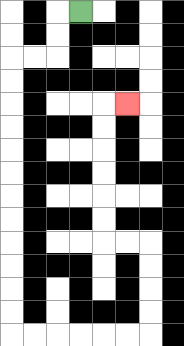{'start': '[3, 0]', 'end': '[5, 4]', 'path_directions': 'L,D,D,L,L,D,D,D,D,D,D,D,D,D,D,D,D,R,R,R,R,R,R,U,U,U,U,L,L,U,U,U,U,U,U,R', 'path_coordinates': '[[3, 0], [2, 0], [2, 1], [2, 2], [1, 2], [0, 2], [0, 3], [0, 4], [0, 5], [0, 6], [0, 7], [0, 8], [0, 9], [0, 10], [0, 11], [0, 12], [0, 13], [0, 14], [1, 14], [2, 14], [3, 14], [4, 14], [5, 14], [6, 14], [6, 13], [6, 12], [6, 11], [6, 10], [5, 10], [4, 10], [4, 9], [4, 8], [4, 7], [4, 6], [4, 5], [4, 4], [5, 4]]'}